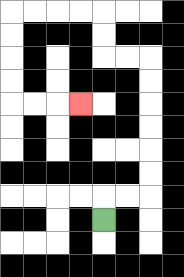{'start': '[4, 9]', 'end': '[3, 4]', 'path_directions': 'U,R,R,U,U,U,U,U,U,L,L,U,U,L,L,L,L,D,D,D,D,R,R,R', 'path_coordinates': '[[4, 9], [4, 8], [5, 8], [6, 8], [6, 7], [6, 6], [6, 5], [6, 4], [6, 3], [6, 2], [5, 2], [4, 2], [4, 1], [4, 0], [3, 0], [2, 0], [1, 0], [0, 0], [0, 1], [0, 2], [0, 3], [0, 4], [1, 4], [2, 4], [3, 4]]'}